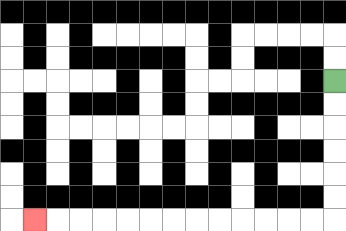{'start': '[14, 3]', 'end': '[1, 9]', 'path_directions': 'D,D,D,D,D,D,L,L,L,L,L,L,L,L,L,L,L,L,L', 'path_coordinates': '[[14, 3], [14, 4], [14, 5], [14, 6], [14, 7], [14, 8], [14, 9], [13, 9], [12, 9], [11, 9], [10, 9], [9, 9], [8, 9], [7, 9], [6, 9], [5, 9], [4, 9], [3, 9], [2, 9], [1, 9]]'}